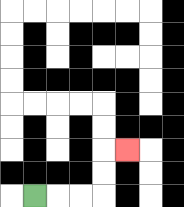{'start': '[1, 8]', 'end': '[5, 6]', 'path_directions': 'R,R,R,U,U,R', 'path_coordinates': '[[1, 8], [2, 8], [3, 8], [4, 8], [4, 7], [4, 6], [5, 6]]'}